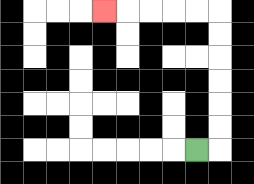{'start': '[8, 6]', 'end': '[4, 0]', 'path_directions': 'R,U,U,U,U,U,U,L,L,L,L,L', 'path_coordinates': '[[8, 6], [9, 6], [9, 5], [9, 4], [9, 3], [9, 2], [9, 1], [9, 0], [8, 0], [7, 0], [6, 0], [5, 0], [4, 0]]'}